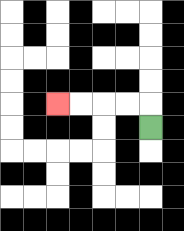{'start': '[6, 5]', 'end': '[2, 4]', 'path_directions': 'U,L,L,L,L', 'path_coordinates': '[[6, 5], [6, 4], [5, 4], [4, 4], [3, 4], [2, 4]]'}